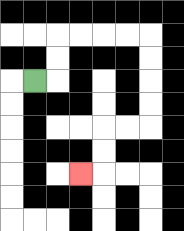{'start': '[1, 3]', 'end': '[3, 7]', 'path_directions': 'R,U,U,R,R,R,R,D,D,D,D,L,L,D,D,L', 'path_coordinates': '[[1, 3], [2, 3], [2, 2], [2, 1], [3, 1], [4, 1], [5, 1], [6, 1], [6, 2], [6, 3], [6, 4], [6, 5], [5, 5], [4, 5], [4, 6], [4, 7], [3, 7]]'}